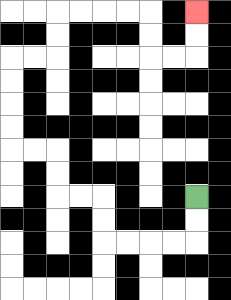{'start': '[8, 8]', 'end': '[8, 0]', 'path_directions': 'D,D,L,L,L,L,U,U,L,L,U,U,L,L,U,U,U,U,R,R,U,U,R,R,R,R,D,D,R,R,U,U', 'path_coordinates': '[[8, 8], [8, 9], [8, 10], [7, 10], [6, 10], [5, 10], [4, 10], [4, 9], [4, 8], [3, 8], [2, 8], [2, 7], [2, 6], [1, 6], [0, 6], [0, 5], [0, 4], [0, 3], [0, 2], [1, 2], [2, 2], [2, 1], [2, 0], [3, 0], [4, 0], [5, 0], [6, 0], [6, 1], [6, 2], [7, 2], [8, 2], [8, 1], [8, 0]]'}